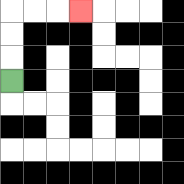{'start': '[0, 3]', 'end': '[3, 0]', 'path_directions': 'U,U,U,R,R,R', 'path_coordinates': '[[0, 3], [0, 2], [0, 1], [0, 0], [1, 0], [2, 0], [3, 0]]'}